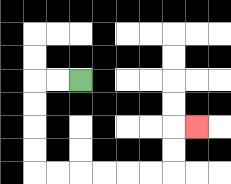{'start': '[3, 3]', 'end': '[8, 5]', 'path_directions': 'L,L,D,D,D,D,R,R,R,R,R,R,U,U,R', 'path_coordinates': '[[3, 3], [2, 3], [1, 3], [1, 4], [1, 5], [1, 6], [1, 7], [2, 7], [3, 7], [4, 7], [5, 7], [6, 7], [7, 7], [7, 6], [7, 5], [8, 5]]'}